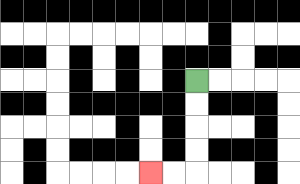{'start': '[8, 3]', 'end': '[6, 7]', 'path_directions': 'D,D,D,D,L,L', 'path_coordinates': '[[8, 3], [8, 4], [8, 5], [8, 6], [8, 7], [7, 7], [6, 7]]'}